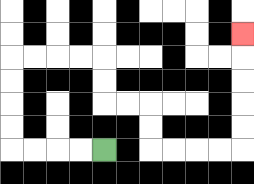{'start': '[4, 6]', 'end': '[10, 1]', 'path_directions': 'L,L,L,L,U,U,U,U,R,R,R,R,D,D,R,R,D,D,R,R,R,R,U,U,U,U,U', 'path_coordinates': '[[4, 6], [3, 6], [2, 6], [1, 6], [0, 6], [0, 5], [0, 4], [0, 3], [0, 2], [1, 2], [2, 2], [3, 2], [4, 2], [4, 3], [4, 4], [5, 4], [6, 4], [6, 5], [6, 6], [7, 6], [8, 6], [9, 6], [10, 6], [10, 5], [10, 4], [10, 3], [10, 2], [10, 1]]'}